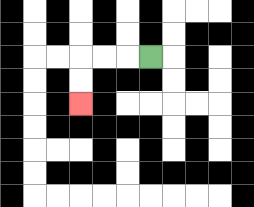{'start': '[6, 2]', 'end': '[3, 4]', 'path_directions': 'L,L,L,D,D', 'path_coordinates': '[[6, 2], [5, 2], [4, 2], [3, 2], [3, 3], [3, 4]]'}